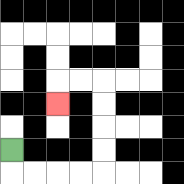{'start': '[0, 6]', 'end': '[2, 4]', 'path_directions': 'D,R,R,R,R,U,U,U,U,L,L,D', 'path_coordinates': '[[0, 6], [0, 7], [1, 7], [2, 7], [3, 7], [4, 7], [4, 6], [4, 5], [4, 4], [4, 3], [3, 3], [2, 3], [2, 4]]'}